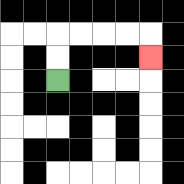{'start': '[2, 3]', 'end': '[6, 2]', 'path_directions': 'U,U,R,R,R,R,D', 'path_coordinates': '[[2, 3], [2, 2], [2, 1], [3, 1], [4, 1], [5, 1], [6, 1], [6, 2]]'}